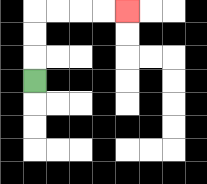{'start': '[1, 3]', 'end': '[5, 0]', 'path_directions': 'U,U,U,R,R,R,R', 'path_coordinates': '[[1, 3], [1, 2], [1, 1], [1, 0], [2, 0], [3, 0], [4, 0], [5, 0]]'}